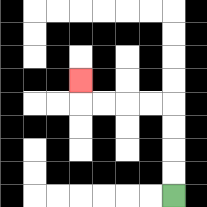{'start': '[7, 8]', 'end': '[3, 3]', 'path_directions': 'U,U,U,U,L,L,L,L,U', 'path_coordinates': '[[7, 8], [7, 7], [7, 6], [7, 5], [7, 4], [6, 4], [5, 4], [4, 4], [3, 4], [3, 3]]'}